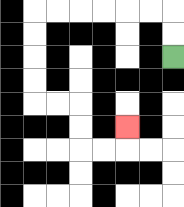{'start': '[7, 2]', 'end': '[5, 5]', 'path_directions': 'U,U,L,L,L,L,L,L,D,D,D,D,R,R,D,D,R,R,U', 'path_coordinates': '[[7, 2], [7, 1], [7, 0], [6, 0], [5, 0], [4, 0], [3, 0], [2, 0], [1, 0], [1, 1], [1, 2], [1, 3], [1, 4], [2, 4], [3, 4], [3, 5], [3, 6], [4, 6], [5, 6], [5, 5]]'}